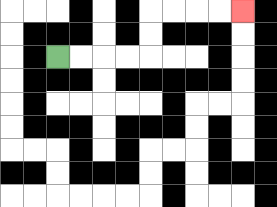{'start': '[2, 2]', 'end': '[10, 0]', 'path_directions': 'R,R,R,R,U,U,R,R,R,R', 'path_coordinates': '[[2, 2], [3, 2], [4, 2], [5, 2], [6, 2], [6, 1], [6, 0], [7, 0], [8, 0], [9, 0], [10, 0]]'}